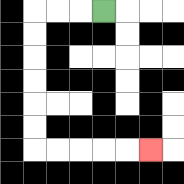{'start': '[4, 0]', 'end': '[6, 6]', 'path_directions': 'L,L,L,D,D,D,D,D,D,R,R,R,R,R', 'path_coordinates': '[[4, 0], [3, 0], [2, 0], [1, 0], [1, 1], [1, 2], [1, 3], [1, 4], [1, 5], [1, 6], [2, 6], [3, 6], [4, 6], [5, 6], [6, 6]]'}